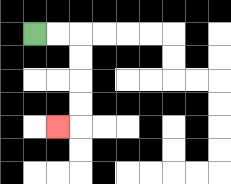{'start': '[1, 1]', 'end': '[2, 5]', 'path_directions': 'R,R,D,D,D,D,L', 'path_coordinates': '[[1, 1], [2, 1], [3, 1], [3, 2], [3, 3], [3, 4], [3, 5], [2, 5]]'}